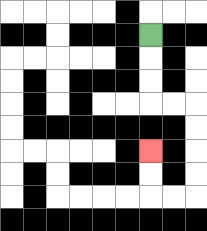{'start': '[6, 1]', 'end': '[6, 6]', 'path_directions': 'D,D,D,R,R,D,D,D,D,L,L,U,U', 'path_coordinates': '[[6, 1], [6, 2], [6, 3], [6, 4], [7, 4], [8, 4], [8, 5], [8, 6], [8, 7], [8, 8], [7, 8], [6, 8], [6, 7], [6, 6]]'}